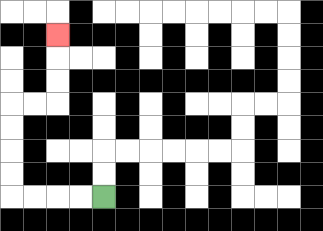{'start': '[4, 8]', 'end': '[2, 1]', 'path_directions': 'L,L,L,L,U,U,U,U,R,R,U,U,U', 'path_coordinates': '[[4, 8], [3, 8], [2, 8], [1, 8], [0, 8], [0, 7], [0, 6], [0, 5], [0, 4], [1, 4], [2, 4], [2, 3], [2, 2], [2, 1]]'}